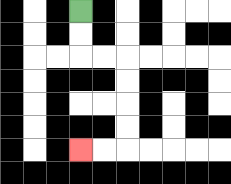{'start': '[3, 0]', 'end': '[3, 6]', 'path_directions': 'D,D,R,R,D,D,D,D,L,L', 'path_coordinates': '[[3, 0], [3, 1], [3, 2], [4, 2], [5, 2], [5, 3], [5, 4], [5, 5], [5, 6], [4, 6], [3, 6]]'}